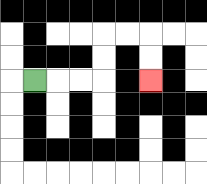{'start': '[1, 3]', 'end': '[6, 3]', 'path_directions': 'R,R,R,U,U,R,R,D,D', 'path_coordinates': '[[1, 3], [2, 3], [3, 3], [4, 3], [4, 2], [4, 1], [5, 1], [6, 1], [6, 2], [6, 3]]'}